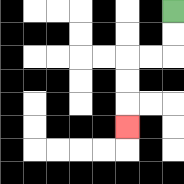{'start': '[7, 0]', 'end': '[5, 5]', 'path_directions': 'D,D,L,L,D,D,D', 'path_coordinates': '[[7, 0], [7, 1], [7, 2], [6, 2], [5, 2], [5, 3], [5, 4], [5, 5]]'}